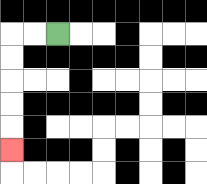{'start': '[2, 1]', 'end': '[0, 6]', 'path_directions': 'L,L,D,D,D,D,D', 'path_coordinates': '[[2, 1], [1, 1], [0, 1], [0, 2], [0, 3], [0, 4], [0, 5], [0, 6]]'}